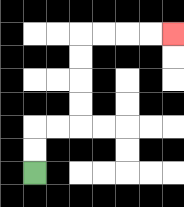{'start': '[1, 7]', 'end': '[7, 1]', 'path_directions': 'U,U,R,R,U,U,U,U,R,R,R,R', 'path_coordinates': '[[1, 7], [1, 6], [1, 5], [2, 5], [3, 5], [3, 4], [3, 3], [3, 2], [3, 1], [4, 1], [5, 1], [6, 1], [7, 1]]'}